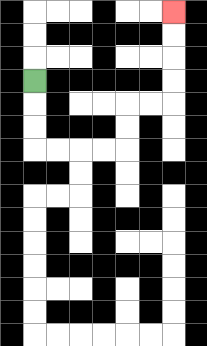{'start': '[1, 3]', 'end': '[7, 0]', 'path_directions': 'D,D,D,R,R,R,R,U,U,R,R,U,U,U,U', 'path_coordinates': '[[1, 3], [1, 4], [1, 5], [1, 6], [2, 6], [3, 6], [4, 6], [5, 6], [5, 5], [5, 4], [6, 4], [7, 4], [7, 3], [7, 2], [7, 1], [7, 0]]'}